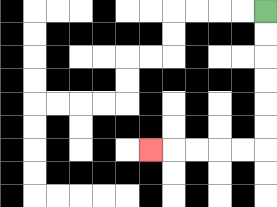{'start': '[11, 0]', 'end': '[6, 6]', 'path_directions': 'D,D,D,D,D,D,L,L,L,L,L', 'path_coordinates': '[[11, 0], [11, 1], [11, 2], [11, 3], [11, 4], [11, 5], [11, 6], [10, 6], [9, 6], [8, 6], [7, 6], [6, 6]]'}